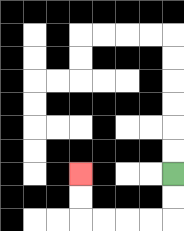{'start': '[7, 7]', 'end': '[3, 7]', 'path_directions': 'D,D,L,L,L,L,U,U', 'path_coordinates': '[[7, 7], [7, 8], [7, 9], [6, 9], [5, 9], [4, 9], [3, 9], [3, 8], [3, 7]]'}